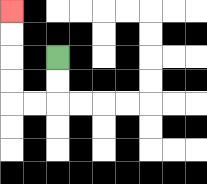{'start': '[2, 2]', 'end': '[0, 0]', 'path_directions': 'D,D,L,L,U,U,U,U', 'path_coordinates': '[[2, 2], [2, 3], [2, 4], [1, 4], [0, 4], [0, 3], [0, 2], [0, 1], [0, 0]]'}